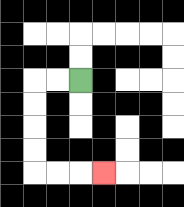{'start': '[3, 3]', 'end': '[4, 7]', 'path_directions': 'L,L,D,D,D,D,R,R,R', 'path_coordinates': '[[3, 3], [2, 3], [1, 3], [1, 4], [1, 5], [1, 6], [1, 7], [2, 7], [3, 7], [4, 7]]'}